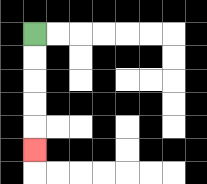{'start': '[1, 1]', 'end': '[1, 6]', 'path_directions': 'D,D,D,D,D', 'path_coordinates': '[[1, 1], [1, 2], [1, 3], [1, 4], [1, 5], [1, 6]]'}